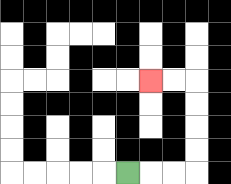{'start': '[5, 7]', 'end': '[6, 3]', 'path_directions': 'R,R,R,U,U,U,U,L,L', 'path_coordinates': '[[5, 7], [6, 7], [7, 7], [8, 7], [8, 6], [8, 5], [8, 4], [8, 3], [7, 3], [6, 3]]'}